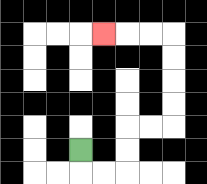{'start': '[3, 6]', 'end': '[4, 1]', 'path_directions': 'D,R,R,U,U,R,R,U,U,U,U,L,L,L', 'path_coordinates': '[[3, 6], [3, 7], [4, 7], [5, 7], [5, 6], [5, 5], [6, 5], [7, 5], [7, 4], [7, 3], [7, 2], [7, 1], [6, 1], [5, 1], [4, 1]]'}